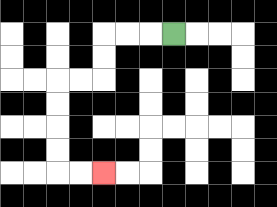{'start': '[7, 1]', 'end': '[4, 7]', 'path_directions': 'L,L,L,D,D,L,L,D,D,D,D,R,R', 'path_coordinates': '[[7, 1], [6, 1], [5, 1], [4, 1], [4, 2], [4, 3], [3, 3], [2, 3], [2, 4], [2, 5], [2, 6], [2, 7], [3, 7], [4, 7]]'}